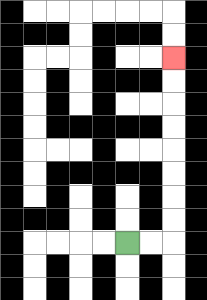{'start': '[5, 10]', 'end': '[7, 2]', 'path_directions': 'R,R,U,U,U,U,U,U,U,U', 'path_coordinates': '[[5, 10], [6, 10], [7, 10], [7, 9], [7, 8], [7, 7], [7, 6], [7, 5], [7, 4], [7, 3], [7, 2]]'}